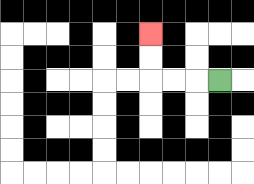{'start': '[9, 3]', 'end': '[6, 1]', 'path_directions': 'L,L,L,U,U', 'path_coordinates': '[[9, 3], [8, 3], [7, 3], [6, 3], [6, 2], [6, 1]]'}